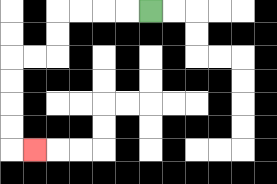{'start': '[6, 0]', 'end': '[1, 6]', 'path_directions': 'L,L,L,L,D,D,L,L,D,D,D,D,R', 'path_coordinates': '[[6, 0], [5, 0], [4, 0], [3, 0], [2, 0], [2, 1], [2, 2], [1, 2], [0, 2], [0, 3], [0, 4], [0, 5], [0, 6], [1, 6]]'}